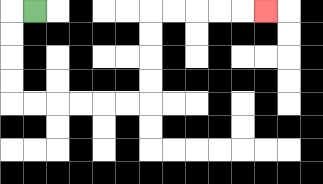{'start': '[1, 0]', 'end': '[11, 0]', 'path_directions': 'L,D,D,D,D,R,R,R,R,R,R,U,U,U,U,R,R,R,R,R', 'path_coordinates': '[[1, 0], [0, 0], [0, 1], [0, 2], [0, 3], [0, 4], [1, 4], [2, 4], [3, 4], [4, 4], [5, 4], [6, 4], [6, 3], [6, 2], [6, 1], [6, 0], [7, 0], [8, 0], [9, 0], [10, 0], [11, 0]]'}